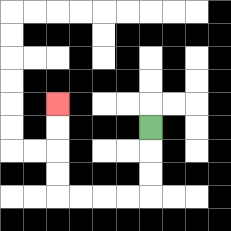{'start': '[6, 5]', 'end': '[2, 4]', 'path_directions': 'D,D,D,L,L,L,L,U,U,U,U', 'path_coordinates': '[[6, 5], [6, 6], [6, 7], [6, 8], [5, 8], [4, 8], [3, 8], [2, 8], [2, 7], [2, 6], [2, 5], [2, 4]]'}